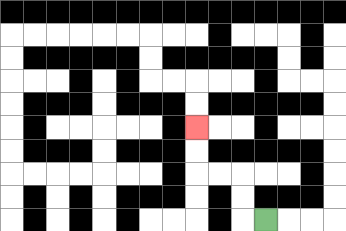{'start': '[11, 9]', 'end': '[8, 5]', 'path_directions': 'L,U,U,L,L,U,U', 'path_coordinates': '[[11, 9], [10, 9], [10, 8], [10, 7], [9, 7], [8, 7], [8, 6], [8, 5]]'}